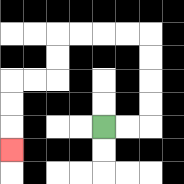{'start': '[4, 5]', 'end': '[0, 6]', 'path_directions': 'R,R,U,U,U,U,L,L,L,L,D,D,L,L,D,D,D', 'path_coordinates': '[[4, 5], [5, 5], [6, 5], [6, 4], [6, 3], [6, 2], [6, 1], [5, 1], [4, 1], [3, 1], [2, 1], [2, 2], [2, 3], [1, 3], [0, 3], [0, 4], [0, 5], [0, 6]]'}